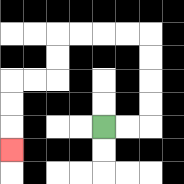{'start': '[4, 5]', 'end': '[0, 6]', 'path_directions': 'R,R,U,U,U,U,L,L,L,L,D,D,L,L,D,D,D', 'path_coordinates': '[[4, 5], [5, 5], [6, 5], [6, 4], [6, 3], [6, 2], [6, 1], [5, 1], [4, 1], [3, 1], [2, 1], [2, 2], [2, 3], [1, 3], [0, 3], [0, 4], [0, 5], [0, 6]]'}